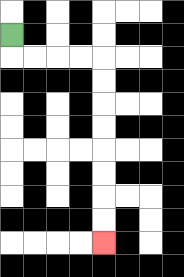{'start': '[0, 1]', 'end': '[4, 10]', 'path_directions': 'D,R,R,R,R,D,D,D,D,D,D,D,D', 'path_coordinates': '[[0, 1], [0, 2], [1, 2], [2, 2], [3, 2], [4, 2], [4, 3], [4, 4], [4, 5], [4, 6], [4, 7], [4, 8], [4, 9], [4, 10]]'}